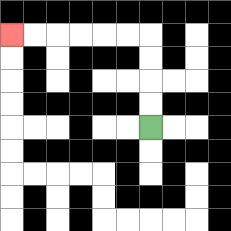{'start': '[6, 5]', 'end': '[0, 1]', 'path_directions': 'U,U,U,U,L,L,L,L,L,L', 'path_coordinates': '[[6, 5], [6, 4], [6, 3], [6, 2], [6, 1], [5, 1], [4, 1], [3, 1], [2, 1], [1, 1], [0, 1]]'}